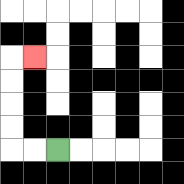{'start': '[2, 6]', 'end': '[1, 2]', 'path_directions': 'L,L,U,U,U,U,R', 'path_coordinates': '[[2, 6], [1, 6], [0, 6], [0, 5], [0, 4], [0, 3], [0, 2], [1, 2]]'}